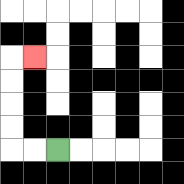{'start': '[2, 6]', 'end': '[1, 2]', 'path_directions': 'L,L,U,U,U,U,R', 'path_coordinates': '[[2, 6], [1, 6], [0, 6], [0, 5], [0, 4], [0, 3], [0, 2], [1, 2]]'}